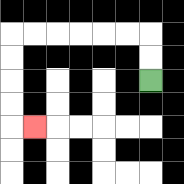{'start': '[6, 3]', 'end': '[1, 5]', 'path_directions': 'U,U,L,L,L,L,L,L,D,D,D,D,R', 'path_coordinates': '[[6, 3], [6, 2], [6, 1], [5, 1], [4, 1], [3, 1], [2, 1], [1, 1], [0, 1], [0, 2], [0, 3], [0, 4], [0, 5], [1, 5]]'}